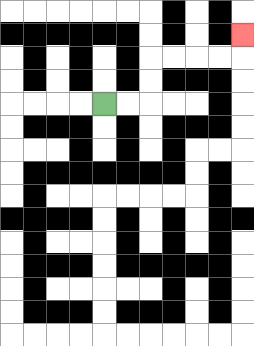{'start': '[4, 4]', 'end': '[10, 1]', 'path_directions': 'R,R,U,U,R,R,R,R,U', 'path_coordinates': '[[4, 4], [5, 4], [6, 4], [6, 3], [6, 2], [7, 2], [8, 2], [9, 2], [10, 2], [10, 1]]'}